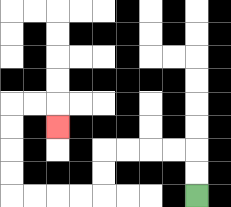{'start': '[8, 8]', 'end': '[2, 5]', 'path_directions': 'U,U,L,L,L,L,D,D,L,L,L,L,U,U,U,U,R,R,D', 'path_coordinates': '[[8, 8], [8, 7], [8, 6], [7, 6], [6, 6], [5, 6], [4, 6], [4, 7], [4, 8], [3, 8], [2, 8], [1, 8], [0, 8], [0, 7], [0, 6], [0, 5], [0, 4], [1, 4], [2, 4], [2, 5]]'}